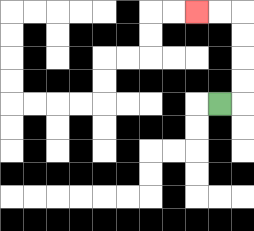{'start': '[9, 4]', 'end': '[8, 0]', 'path_directions': 'R,U,U,U,U,L,L', 'path_coordinates': '[[9, 4], [10, 4], [10, 3], [10, 2], [10, 1], [10, 0], [9, 0], [8, 0]]'}